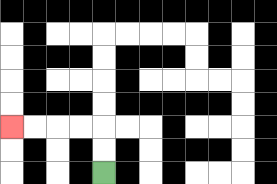{'start': '[4, 7]', 'end': '[0, 5]', 'path_directions': 'U,U,L,L,L,L', 'path_coordinates': '[[4, 7], [4, 6], [4, 5], [3, 5], [2, 5], [1, 5], [0, 5]]'}